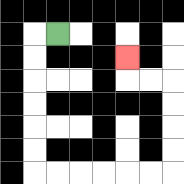{'start': '[2, 1]', 'end': '[5, 2]', 'path_directions': 'L,D,D,D,D,D,D,R,R,R,R,R,R,U,U,U,U,L,L,U', 'path_coordinates': '[[2, 1], [1, 1], [1, 2], [1, 3], [1, 4], [1, 5], [1, 6], [1, 7], [2, 7], [3, 7], [4, 7], [5, 7], [6, 7], [7, 7], [7, 6], [7, 5], [7, 4], [7, 3], [6, 3], [5, 3], [5, 2]]'}